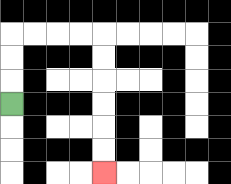{'start': '[0, 4]', 'end': '[4, 7]', 'path_directions': 'U,U,U,R,R,R,R,D,D,D,D,D,D', 'path_coordinates': '[[0, 4], [0, 3], [0, 2], [0, 1], [1, 1], [2, 1], [3, 1], [4, 1], [4, 2], [4, 3], [4, 4], [4, 5], [4, 6], [4, 7]]'}